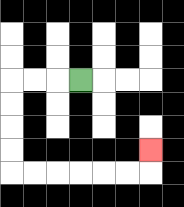{'start': '[3, 3]', 'end': '[6, 6]', 'path_directions': 'L,L,L,D,D,D,D,R,R,R,R,R,R,U', 'path_coordinates': '[[3, 3], [2, 3], [1, 3], [0, 3], [0, 4], [0, 5], [0, 6], [0, 7], [1, 7], [2, 7], [3, 7], [4, 7], [5, 7], [6, 7], [6, 6]]'}